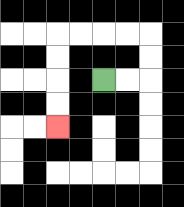{'start': '[4, 3]', 'end': '[2, 5]', 'path_directions': 'R,R,U,U,L,L,L,L,D,D,D,D', 'path_coordinates': '[[4, 3], [5, 3], [6, 3], [6, 2], [6, 1], [5, 1], [4, 1], [3, 1], [2, 1], [2, 2], [2, 3], [2, 4], [2, 5]]'}